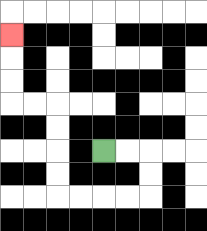{'start': '[4, 6]', 'end': '[0, 1]', 'path_directions': 'R,R,D,D,L,L,L,L,U,U,U,U,L,L,U,U,U', 'path_coordinates': '[[4, 6], [5, 6], [6, 6], [6, 7], [6, 8], [5, 8], [4, 8], [3, 8], [2, 8], [2, 7], [2, 6], [2, 5], [2, 4], [1, 4], [0, 4], [0, 3], [0, 2], [0, 1]]'}